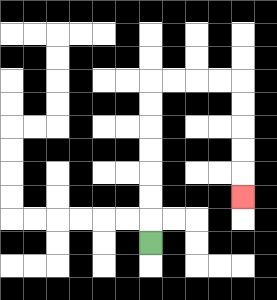{'start': '[6, 10]', 'end': '[10, 8]', 'path_directions': 'U,U,U,U,U,U,U,R,R,R,R,D,D,D,D,D', 'path_coordinates': '[[6, 10], [6, 9], [6, 8], [6, 7], [6, 6], [6, 5], [6, 4], [6, 3], [7, 3], [8, 3], [9, 3], [10, 3], [10, 4], [10, 5], [10, 6], [10, 7], [10, 8]]'}